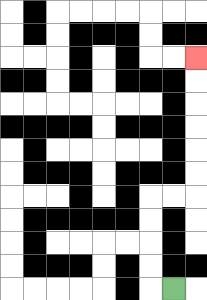{'start': '[7, 12]', 'end': '[8, 2]', 'path_directions': 'L,U,U,U,U,R,R,U,U,U,U,U,U', 'path_coordinates': '[[7, 12], [6, 12], [6, 11], [6, 10], [6, 9], [6, 8], [7, 8], [8, 8], [8, 7], [8, 6], [8, 5], [8, 4], [8, 3], [8, 2]]'}